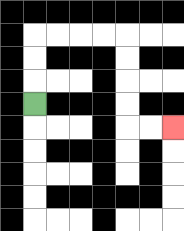{'start': '[1, 4]', 'end': '[7, 5]', 'path_directions': 'U,U,U,R,R,R,R,D,D,D,D,R,R', 'path_coordinates': '[[1, 4], [1, 3], [1, 2], [1, 1], [2, 1], [3, 1], [4, 1], [5, 1], [5, 2], [5, 3], [5, 4], [5, 5], [6, 5], [7, 5]]'}